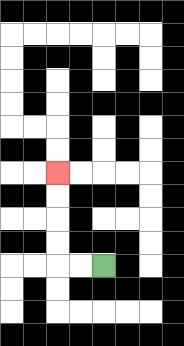{'start': '[4, 11]', 'end': '[2, 7]', 'path_directions': 'L,L,U,U,U,U', 'path_coordinates': '[[4, 11], [3, 11], [2, 11], [2, 10], [2, 9], [2, 8], [2, 7]]'}